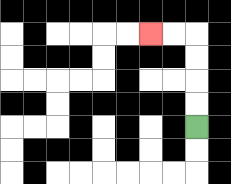{'start': '[8, 5]', 'end': '[6, 1]', 'path_directions': 'U,U,U,U,L,L', 'path_coordinates': '[[8, 5], [8, 4], [8, 3], [8, 2], [8, 1], [7, 1], [6, 1]]'}